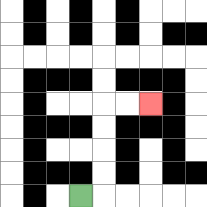{'start': '[3, 8]', 'end': '[6, 4]', 'path_directions': 'R,U,U,U,U,R,R', 'path_coordinates': '[[3, 8], [4, 8], [4, 7], [4, 6], [4, 5], [4, 4], [5, 4], [6, 4]]'}